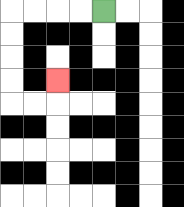{'start': '[4, 0]', 'end': '[2, 3]', 'path_directions': 'L,L,L,L,D,D,D,D,R,R,U', 'path_coordinates': '[[4, 0], [3, 0], [2, 0], [1, 0], [0, 0], [0, 1], [0, 2], [0, 3], [0, 4], [1, 4], [2, 4], [2, 3]]'}